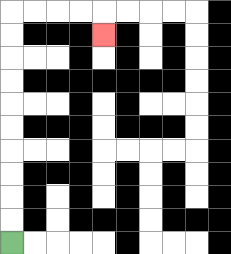{'start': '[0, 10]', 'end': '[4, 1]', 'path_directions': 'U,U,U,U,U,U,U,U,U,U,R,R,R,R,D', 'path_coordinates': '[[0, 10], [0, 9], [0, 8], [0, 7], [0, 6], [0, 5], [0, 4], [0, 3], [0, 2], [0, 1], [0, 0], [1, 0], [2, 0], [3, 0], [4, 0], [4, 1]]'}